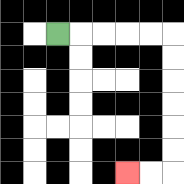{'start': '[2, 1]', 'end': '[5, 7]', 'path_directions': 'R,R,R,R,R,D,D,D,D,D,D,L,L', 'path_coordinates': '[[2, 1], [3, 1], [4, 1], [5, 1], [6, 1], [7, 1], [7, 2], [7, 3], [7, 4], [7, 5], [7, 6], [7, 7], [6, 7], [5, 7]]'}